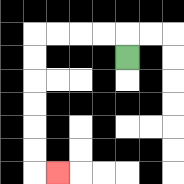{'start': '[5, 2]', 'end': '[2, 7]', 'path_directions': 'U,L,L,L,L,D,D,D,D,D,D,R', 'path_coordinates': '[[5, 2], [5, 1], [4, 1], [3, 1], [2, 1], [1, 1], [1, 2], [1, 3], [1, 4], [1, 5], [1, 6], [1, 7], [2, 7]]'}